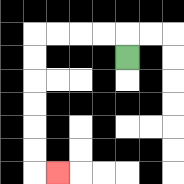{'start': '[5, 2]', 'end': '[2, 7]', 'path_directions': 'U,L,L,L,L,D,D,D,D,D,D,R', 'path_coordinates': '[[5, 2], [5, 1], [4, 1], [3, 1], [2, 1], [1, 1], [1, 2], [1, 3], [1, 4], [1, 5], [1, 6], [1, 7], [2, 7]]'}